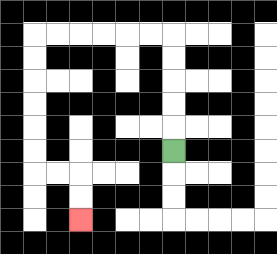{'start': '[7, 6]', 'end': '[3, 9]', 'path_directions': 'U,U,U,U,U,L,L,L,L,L,L,D,D,D,D,D,D,R,R,D,D', 'path_coordinates': '[[7, 6], [7, 5], [7, 4], [7, 3], [7, 2], [7, 1], [6, 1], [5, 1], [4, 1], [3, 1], [2, 1], [1, 1], [1, 2], [1, 3], [1, 4], [1, 5], [1, 6], [1, 7], [2, 7], [3, 7], [3, 8], [3, 9]]'}